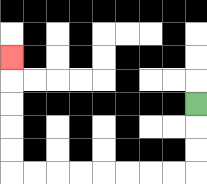{'start': '[8, 4]', 'end': '[0, 2]', 'path_directions': 'D,D,D,L,L,L,L,L,L,L,L,U,U,U,U,U', 'path_coordinates': '[[8, 4], [8, 5], [8, 6], [8, 7], [7, 7], [6, 7], [5, 7], [4, 7], [3, 7], [2, 7], [1, 7], [0, 7], [0, 6], [0, 5], [0, 4], [0, 3], [0, 2]]'}